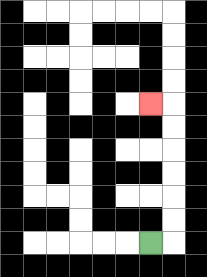{'start': '[6, 10]', 'end': '[6, 4]', 'path_directions': 'R,U,U,U,U,U,U,L', 'path_coordinates': '[[6, 10], [7, 10], [7, 9], [7, 8], [7, 7], [7, 6], [7, 5], [7, 4], [6, 4]]'}